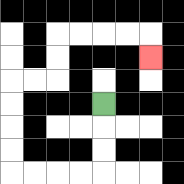{'start': '[4, 4]', 'end': '[6, 2]', 'path_directions': 'D,D,D,L,L,L,L,U,U,U,U,R,R,U,U,R,R,R,R,D', 'path_coordinates': '[[4, 4], [4, 5], [4, 6], [4, 7], [3, 7], [2, 7], [1, 7], [0, 7], [0, 6], [0, 5], [0, 4], [0, 3], [1, 3], [2, 3], [2, 2], [2, 1], [3, 1], [4, 1], [5, 1], [6, 1], [6, 2]]'}